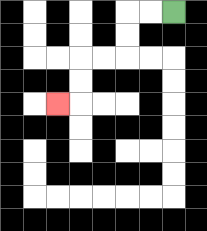{'start': '[7, 0]', 'end': '[2, 4]', 'path_directions': 'L,L,D,D,L,L,D,D,L', 'path_coordinates': '[[7, 0], [6, 0], [5, 0], [5, 1], [5, 2], [4, 2], [3, 2], [3, 3], [3, 4], [2, 4]]'}